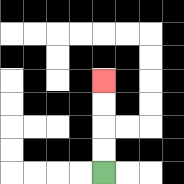{'start': '[4, 7]', 'end': '[4, 3]', 'path_directions': 'U,U,U,U', 'path_coordinates': '[[4, 7], [4, 6], [4, 5], [4, 4], [4, 3]]'}